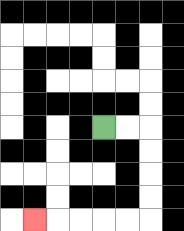{'start': '[4, 5]', 'end': '[1, 9]', 'path_directions': 'R,R,D,D,D,D,L,L,L,L,L', 'path_coordinates': '[[4, 5], [5, 5], [6, 5], [6, 6], [6, 7], [6, 8], [6, 9], [5, 9], [4, 9], [3, 9], [2, 9], [1, 9]]'}